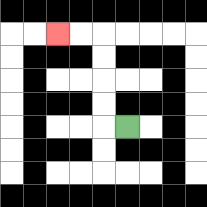{'start': '[5, 5]', 'end': '[2, 1]', 'path_directions': 'L,U,U,U,U,L,L', 'path_coordinates': '[[5, 5], [4, 5], [4, 4], [4, 3], [4, 2], [4, 1], [3, 1], [2, 1]]'}